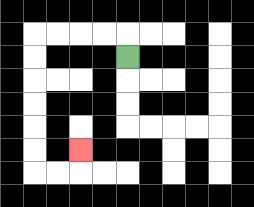{'start': '[5, 2]', 'end': '[3, 6]', 'path_directions': 'U,L,L,L,L,D,D,D,D,D,D,R,R,U', 'path_coordinates': '[[5, 2], [5, 1], [4, 1], [3, 1], [2, 1], [1, 1], [1, 2], [1, 3], [1, 4], [1, 5], [1, 6], [1, 7], [2, 7], [3, 7], [3, 6]]'}